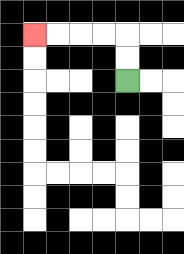{'start': '[5, 3]', 'end': '[1, 1]', 'path_directions': 'U,U,L,L,L,L', 'path_coordinates': '[[5, 3], [5, 2], [5, 1], [4, 1], [3, 1], [2, 1], [1, 1]]'}